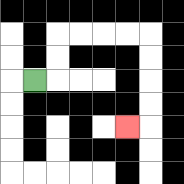{'start': '[1, 3]', 'end': '[5, 5]', 'path_directions': 'R,U,U,R,R,R,R,D,D,D,D,L', 'path_coordinates': '[[1, 3], [2, 3], [2, 2], [2, 1], [3, 1], [4, 1], [5, 1], [6, 1], [6, 2], [6, 3], [6, 4], [6, 5], [5, 5]]'}